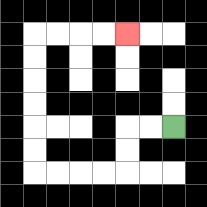{'start': '[7, 5]', 'end': '[5, 1]', 'path_directions': 'L,L,D,D,L,L,L,L,U,U,U,U,U,U,R,R,R,R', 'path_coordinates': '[[7, 5], [6, 5], [5, 5], [5, 6], [5, 7], [4, 7], [3, 7], [2, 7], [1, 7], [1, 6], [1, 5], [1, 4], [1, 3], [1, 2], [1, 1], [2, 1], [3, 1], [4, 1], [5, 1]]'}